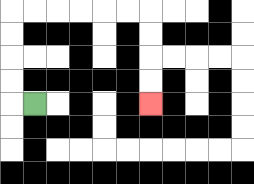{'start': '[1, 4]', 'end': '[6, 4]', 'path_directions': 'L,U,U,U,U,R,R,R,R,R,R,D,D,D,D', 'path_coordinates': '[[1, 4], [0, 4], [0, 3], [0, 2], [0, 1], [0, 0], [1, 0], [2, 0], [3, 0], [4, 0], [5, 0], [6, 0], [6, 1], [6, 2], [6, 3], [6, 4]]'}